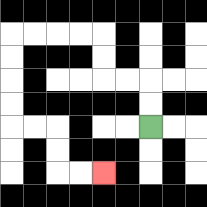{'start': '[6, 5]', 'end': '[4, 7]', 'path_directions': 'U,U,L,L,U,U,L,L,L,L,D,D,D,D,R,R,D,D,R,R', 'path_coordinates': '[[6, 5], [6, 4], [6, 3], [5, 3], [4, 3], [4, 2], [4, 1], [3, 1], [2, 1], [1, 1], [0, 1], [0, 2], [0, 3], [0, 4], [0, 5], [1, 5], [2, 5], [2, 6], [2, 7], [3, 7], [4, 7]]'}